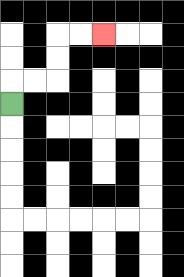{'start': '[0, 4]', 'end': '[4, 1]', 'path_directions': 'U,R,R,U,U,R,R', 'path_coordinates': '[[0, 4], [0, 3], [1, 3], [2, 3], [2, 2], [2, 1], [3, 1], [4, 1]]'}